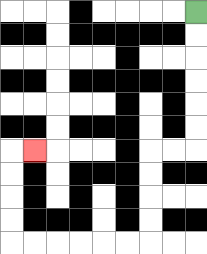{'start': '[8, 0]', 'end': '[1, 6]', 'path_directions': 'D,D,D,D,D,D,L,L,D,D,D,D,L,L,L,L,L,L,U,U,U,U,R', 'path_coordinates': '[[8, 0], [8, 1], [8, 2], [8, 3], [8, 4], [8, 5], [8, 6], [7, 6], [6, 6], [6, 7], [6, 8], [6, 9], [6, 10], [5, 10], [4, 10], [3, 10], [2, 10], [1, 10], [0, 10], [0, 9], [0, 8], [0, 7], [0, 6], [1, 6]]'}